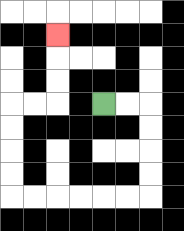{'start': '[4, 4]', 'end': '[2, 1]', 'path_directions': 'R,R,D,D,D,D,L,L,L,L,L,L,U,U,U,U,R,R,U,U,U', 'path_coordinates': '[[4, 4], [5, 4], [6, 4], [6, 5], [6, 6], [6, 7], [6, 8], [5, 8], [4, 8], [3, 8], [2, 8], [1, 8], [0, 8], [0, 7], [0, 6], [0, 5], [0, 4], [1, 4], [2, 4], [2, 3], [2, 2], [2, 1]]'}